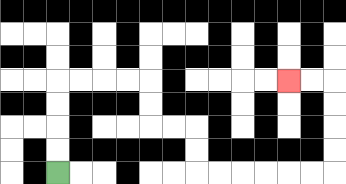{'start': '[2, 7]', 'end': '[12, 3]', 'path_directions': 'U,U,U,U,R,R,R,R,D,D,R,R,D,D,R,R,R,R,R,R,U,U,U,U,L,L', 'path_coordinates': '[[2, 7], [2, 6], [2, 5], [2, 4], [2, 3], [3, 3], [4, 3], [5, 3], [6, 3], [6, 4], [6, 5], [7, 5], [8, 5], [8, 6], [8, 7], [9, 7], [10, 7], [11, 7], [12, 7], [13, 7], [14, 7], [14, 6], [14, 5], [14, 4], [14, 3], [13, 3], [12, 3]]'}